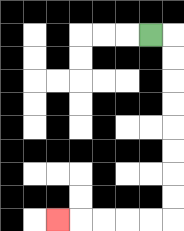{'start': '[6, 1]', 'end': '[2, 9]', 'path_directions': 'R,D,D,D,D,D,D,D,D,L,L,L,L,L', 'path_coordinates': '[[6, 1], [7, 1], [7, 2], [7, 3], [7, 4], [7, 5], [7, 6], [7, 7], [7, 8], [7, 9], [6, 9], [5, 9], [4, 9], [3, 9], [2, 9]]'}